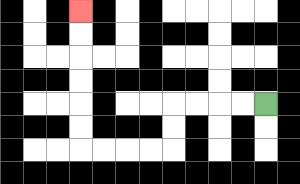{'start': '[11, 4]', 'end': '[3, 0]', 'path_directions': 'L,L,L,L,D,D,L,L,L,L,U,U,U,U,U,U', 'path_coordinates': '[[11, 4], [10, 4], [9, 4], [8, 4], [7, 4], [7, 5], [7, 6], [6, 6], [5, 6], [4, 6], [3, 6], [3, 5], [3, 4], [3, 3], [3, 2], [3, 1], [3, 0]]'}